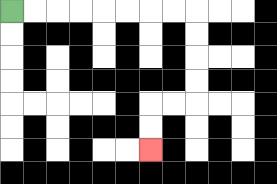{'start': '[0, 0]', 'end': '[6, 6]', 'path_directions': 'R,R,R,R,R,R,R,R,D,D,D,D,L,L,D,D', 'path_coordinates': '[[0, 0], [1, 0], [2, 0], [3, 0], [4, 0], [5, 0], [6, 0], [7, 0], [8, 0], [8, 1], [8, 2], [8, 3], [8, 4], [7, 4], [6, 4], [6, 5], [6, 6]]'}